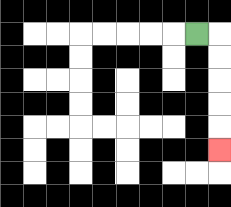{'start': '[8, 1]', 'end': '[9, 6]', 'path_directions': 'R,D,D,D,D,D', 'path_coordinates': '[[8, 1], [9, 1], [9, 2], [9, 3], [9, 4], [9, 5], [9, 6]]'}